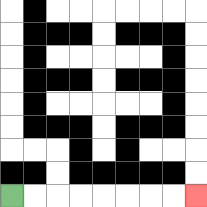{'start': '[0, 8]', 'end': '[8, 8]', 'path_directions': 'R,R,R,R,R,R,R,R', 'path_coordinates': '[[0, 8], [1, 8], [2, 8], [3, 8], [4, 8], [5, 8], [6, 8], [7, 8], [8, 8]]'}